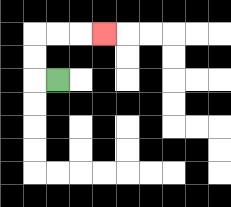{'start': '[2, 3]', 'end': '[4, 1]', 'path_directions': 'L,U,U,R,R,R', 'path_coordinates': '[[2, 3], [1, 3], [1, 2], [1, 1], [2, 1], [3, 1], [4, 1]]'}